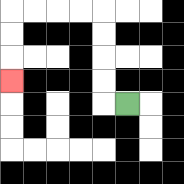{'start': '[5, 4]', 'end': '[0, 3]', 'path_directions': 'L,U,U,U,U,L,L,L,L,D,D,D', 'path_coordinates': '[[5, 4], [4, 4], [4, 3], [4, 2], [4, 1], [4, 0], [3, 0], [2, 0], [1, 0], [0, 0], [0, 1], [0, 2], [0, 3]]'}